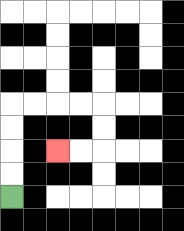{'start': '[0, 8]', 'end': '[2, 6]', 'path_directions': 'U,U,U,U,R,R,R,R,D,D,L,L', 'path_coordinates': '[[0, 8], [0, 7], [0, 6], [0, 5], [0, 4], [1, 4], [2, 4], [3, 4], [4, 4], [4, 5], [4, 6], [3, 6], [2, 6]]'}